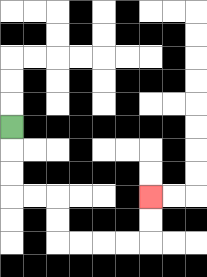{'start': '[0, 5]', 'end': '[6, 8]', 'path_directions': 'D,D,D,R,R,D,D,R,R,R,R,U,U', 'path_coordinates': '[[0, 5], [0, 6], [0, 7], [0, 8], [1, 8], [2, 8], [2, 9], [2, 10], [3, 10], [4, 10], [5, 10], [6, 10], [6, 9], [6, 8]]'}